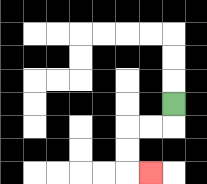{'start': '[7, 4]', 'end': '[6, 7]', 'path_directions': 'D,L,L,D,D,R', 'path_coordinates': '[[7, 4], [7, 5], [6, 5], [5, 5], [5, 6], [5, 7], [6, 7]]'}